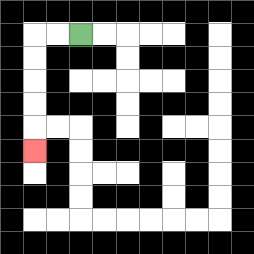{'start': '[3, 1]', 'end': '[1, 6]', 'path_directions': 'L,L,D,D,D,D,D', 'path_coordinates': '[[3, 1], [2, 1], [1, 1], [1, 2], [1, 3], [1, 4], [1, 5], [1, 6]]'}